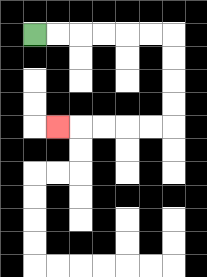{'start': '[1, 1]', 'end': '[2, 5]', 'path_directions': 'R,R,R,R,R,R,D,D,D,D,L,L,L,L,L', 'path_coordinates': '[[1, 1], [2, 1], [3, 1], [4, 1], [5, 1], [6, 1], [7, 1], [7, 2], [7, 3], [7, 4], [7, 5], [6, 5], [5, 5], [4, 5], [3, 5], [2, 5]]'}